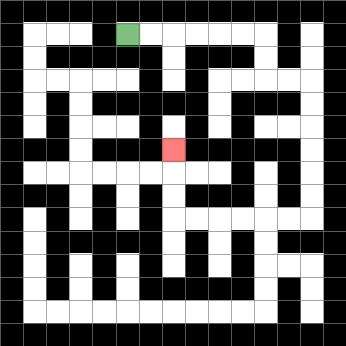{'start': '[5, 1]', 'end': '[7, 6]', 'path_directions': 'R,R,R,R,R,R,D,D,R,R,D,D,D,D,D,D,L,L,L,L,L,L,U,U,U', 'path_coordinates': '[[5, 1], [6, 1], [7, 1], [8, 1], [9, 1], [10, 1], [11, 1], [11, 2], [11, 3], [12, 3], [13, 3], [13, 4], [13, 5], [13, 6], [13, 7], [13, 8], [13, 9], [12, 9], [11, 9], [10, 9], [9, 9], [8, 9], [7, 9], [7, 8], [7, 7], [7, 6]]'}